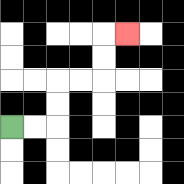{'start': '[0, 5]', 'end': '[5, 1]', 'path_directions': 'R,R,U,U,R,R,U,U,R', 'path_coordinates': '[[0, 5], [1, 5], [2, 5], [2, 4], [2, 3], [3, 3], [4, 3], [4, 2], [4, 1], [5, 1]]'}